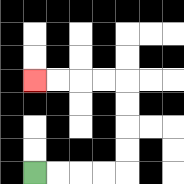{'start': '[1, 7]', 'end': '[1, 3]', 'path_directions': 'R,R,R,R,U,U,U,U,L,L,L,L', 'path_coordinates': '[[1, 7], [2, 7], [3, 7], [4, 7], [5, 7], [5, 6], [5, 5], [5, 4], [5, 3], [4, 3], [3, 3], [2, 3], [1, 3]]'}